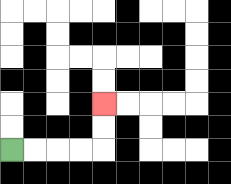{'start': '[0, 6]', 'end': '[4, 4]', 'path_directions': 'R,R,R,R,U,U', 'path_coordinates': '[[0, 6], [1, 6], [2, 6], [3, 6], [4, 6], [4, 5], [4, 4]]'}